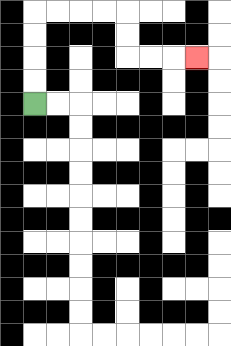{'start': '[1, 4]', 'end': '[8, 2]', 'path_directions': 'U,U,U,U,R,R,R,R,D,D,R,R,R', 'path_coordinates': '[[1, 4], [1, 3], [1, 2], [1, 1], [1, 0], [2, 0], [3, 0], [4, 0], [5, 0], [5, 1], [5, 2], [6, 2], [7, 2], [8, 2]]'}